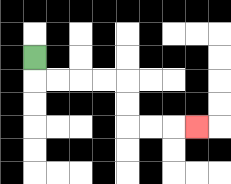{'start': '[1, 2]', 'end': '[8, 5]', 'path_directions': 'D,R,R,R,R,D,D,R,R,R', 'path_coordinates': '[[1, 2], [1, 3], [2, 3], [3, 3], [4, 3], [5, 3], [5, 4], [5, 5], [6, 5], [7, 5], [8, 5]]'}